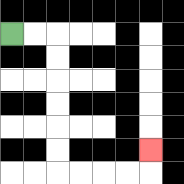{'start': '[0, 1]', 'end': '[6, 6]', 'path_directions': 'R,R,D,D,D,D,D,D,R,R,R,R,U', 'path_coordinates': '[[0, 1], [1, 1], [2, 1], [2, 2], [2, 3], [2, 4], [2, 5], [2, 6], [2, 7], [3, 7], [4, 7], [5, 7], [6, 7], [6, 6]]'}